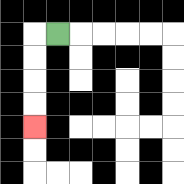{'start': '[2, 1]', 'end': '[1, 5]', 'path_directions': 'L,D,D,D,D', 'path_coordinates': '[[2, 1], [1, 1], [1, 2], [1, 3], [1, 4], [1, 5]]'}